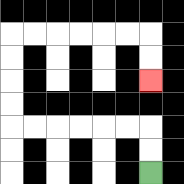{'start': '[6, 7]', 'end': '[6, 3]', 'path_directions': 'U,U,L,L,L,L,L,L,U,U,U,U,R,R,R,R,R,R,D,D', 'path_coordinates': '[[6, 7], [6, 6], [6, 5], [5, 5], [4, 5], [3, 5], [2, 5], [1, 5], [0, 5], [0, 4], [0, 3], [0, 2], [0, 1], [1, 1], [2, 1], [3, 1], [4, 1], [5, 1], [6, 1], [6, 2], [6, 3]]'}